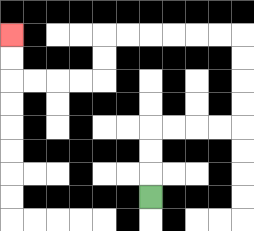{'start': '[6, 8]', 'end': '[0, 1]', 'path_directions': 'U,U,U,R,R,R,R,U,U,U,U,L,L,L,L,L,L,D,D,L,L,L,L,U,U', 'path_coordinates': '[[6, 8], [6, 7], [6, 6], [6, 5], [7, 5], [8, 5], [9, 5], [10, 5], [10, 4], [10, 3], [10, 2], [10, 1], [9, 1], [8, 1], [7, 1], [6, 1], [5, 1], [4, 1], [4, 2], [4, 3], [3, 3], [2, 3], [1, 3], [0, 3], [0, 2], [0, 1]]'}